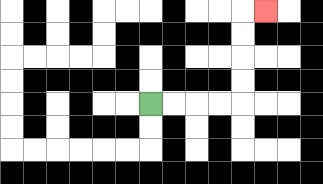{'start': '[6, 4]', 'end': '[11, 0]', 'path_directions': 'R,R,R,R,U,U,U,U,R', 'path_coordinates': '[[6, 4], [7, 4], [8, 4], [9, 4], [10, 4], [10, 3], [10, 2], [10, 1], [10, 0], [11, 0]]'}